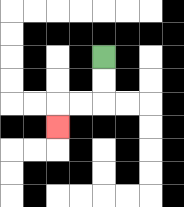{'start': '[4, 2]', 'end': '[2, 5]', 'path_directions': 'D,D,L,L,D', 'path_coordinates': '[[4, 2], [4, 3], [4, 4], [3, 4], [2, 4], [2, 5]]'}